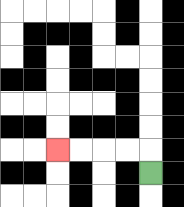{'start': '[6, 7]', 'end': '[2, 6]', 'path_directions': 'U,L,L,L,L', 'path_coordinates': '[[6, 7], [6, 6], [5, 6], [4, 6], [3, 6], [2, 6]]'}